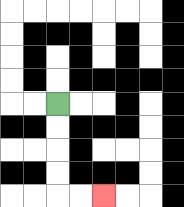{'start': '[2, 4]', 'end': '[4, 8]', 'path_directions': 'D,D,D,D,R,R', 'path_coordinates': '[[2, 4], [2, 5], [2, 6], [2, 7], [2, 8], [3, 8], [4, 8]]'}